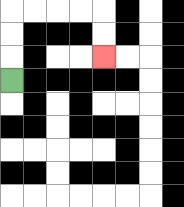{'start': '[0, 3]', 'end': '[4, 2]', 'path_directions': 'U,U,U,R,R,R,R,D,D', 'path_coordinates': '[[0, 3], [0, 2], [0, 1], [0, 0], [1, 0], [2, 0], [3, 0], [4, 0], [4, 1], [4, 2]]'}